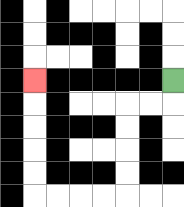{'start': '[7, 3]', 'end': '[1, 3]', 'path_directions': 'D,L,L,D,D,D,D,L,L,L,L,U,U,U,U,U', 'path_coordinates': '[[7, 3], [7, 4], [6, 4], [5, 4], [5, 5], [5, 6], [5, 7], [5, 8], [4, 8], [3, 8], [2, 8], [1, 8], [1, 7], [1, 6], [1, 5], [1, 4], [1, 3]]'}